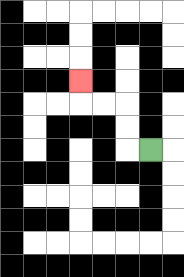{'start': '[6, 6]', 'end': '[3, 3]', 'path_directions': 'L,U,U,L,L,U', 'path_coordinates': '[[6, 6], [5, 6], [5, 5], [5, 4], [4, 4], [3, 4], [3, 3]]'}